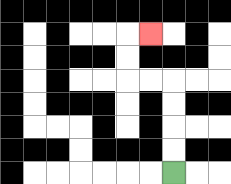{'start': '[7, 7]', 'end': '[6, 1]', 'path_directions': 'U,U,U,U,L,L,U,U,R', 'path_coordinates': '[[7, 7], [7, 6], [7, 5], [7, 4], [7, 3], [6, 3], [5, 3], [5, 2], [5, 1], [6, 1]]'}